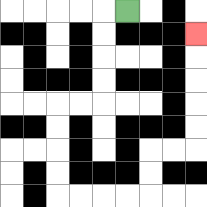{'start': '[5, 0]', 'end': '[8, 1]', 'path_directions': 'L,D,D,D,D,L,L,D,D,D,D,R,R,R,R,U,U,R,R,U,U,U,U,U', 'path_coordinates': '[[5, 0], [4, 0], [4, 1], [4, 2], [4, 3], [4, 4], [3, 4], [2, 4], [2, 5], [2, 6], [2, 7], [2, 8], [3, 8], [4, 8], [5, 8], [6, 8], [6, 7], [6, 6], [7, 6], [8, 6], [8, 5], [8, 4], [8, 3], [8, 2], [8, 1]]'}